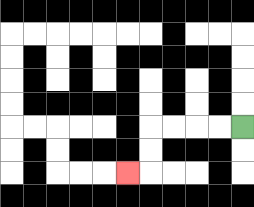{'start': '[10, 5]', 'end': '[5, 7]', 'path_directions': 'L,L,L,L,D,D,L', 'path_coordinates': '[[10, 5], [9, 5], [8, 5], [7, 5], [6, 5], [6, 6], [6, 7], [5, 7]]'}